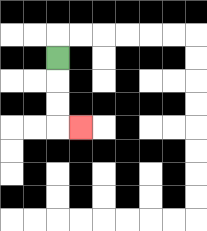{'start': '[2, 2]', 'end': '[3, 5]', 'path_directions': 'D,D,D,R', 'path_coordinates': '[[2, 2], [2, 3], [2, 4], [2, 5], [3, 5]]'}